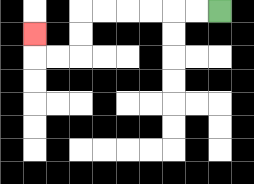{'start': '[9, 0]', 'end': '[1, 1]', 'path_directions': 'L,L,L,L,L,L,D,D,L,L,U', 'path_coordinates': '[[9, 0], [8, 0], [7, 0], [6, 0], [5, 0], [4, 0], [3, 0], [3, 1], [3, 2], [2, 2], [1, 2], [1, 1]]'}